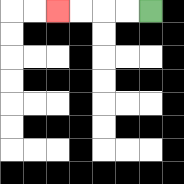{'start': '[6, 0]', 'end': '[2, 0]', 'path_directions': 'L,L,L,L', 'path_coordinates': '[[6, 0], [5, 0], [4, 0], [3, 0], [2, 0]]'}